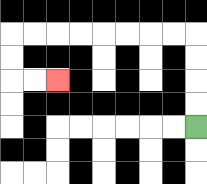{'start': '[8, 5]', 'end': '[2, 3]', 'path_directions': 'U,U,U,U,L,L,L,L,L,L,L,L,D,D,R,R', 'path_coordinates': '[[8, 5], [8, 4], [8, 3], [8, 2], [8, 1], [7, 1], [6, 1], [5, 1], [4, 1], [3, 1], [2, 1], [1, 1], [0, 1], [0, 2], [0, 3], [1, 3], [2, 3]]'}